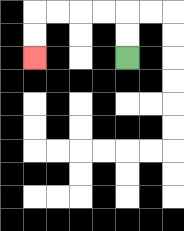{'start': '[5, 2]', 'end': '[1, 2]', 'path_directions': 'U,U,L,L,L,L,D,D', 'path_coordinates': '[[5, 2], [5, 1], [5, 0], [4, 0], [3, 0], [2, 0], [1, 0], [1, 1], [1, 2]]'}